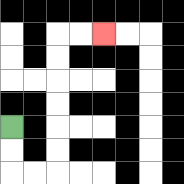{'start': '[0, 5]', 'end': '[4, 1]', 'path_directions': 'D,D,R,R,U,U,U,U,U,U,R,R', 'path_coordinates': '[[0, 5], [0, 6], [0, 7], [1, 7], [2, 7], [2, 6], [2, 5], [2, 4], [2, 3], [2, 2], [2, 1], [3, 1], [4, 1]]'}